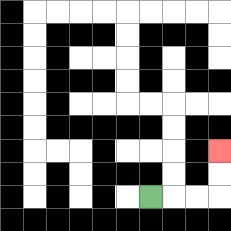{'start': '[6, 8]', 'end': '[9, 6]', 'path_directions': 'R,R,R,U,U', 'path_coordinates': '[[6, 8], [7, 8], [8, 8], [9, 8], [9, 7], [9, 6]]'}